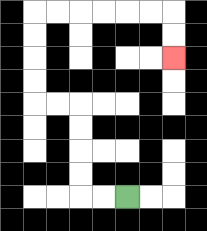{'start': '[5, 8]', 'end': '[7, 2]', 'path_directions': 'L,L,U,U,U,U,L,L,U,U,U,U,R,R,R,R,R,R,D,D', 'path_coordinates': '[[5, 8], [4, 8], [3, 8], [3, 7], [3, 6], [3, 5], [3, 4], [2, 4], [1, 4], [1, 3], [1, 2], [1, 1], [1, 0], [2, 0], [3, 0], [4, 0], [5, 0], [6, 0], [7, 0], [7, 1], [7, 2]]'}